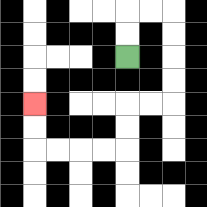{'start': '[5, 2]', 'end': '[1, 4]', 'path_directions': 'U,U,R,R,D,D,D,D,L,L,D,D,L,L,L,L,U,U', 'path_coordinates': '[[5, 2], [5, 1], [5, 0], [6, 0], [7, 0], [7, 1], [7, 2], [7, 3], [7, 4], [6, 4], [5, 4], [5, 5], [5, 6], [4, 6], [3, 6], [2, 6], [1, 6], [1, 5], [1, 4]]'}